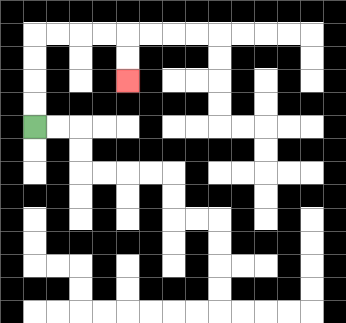{'start': '[1, 5]', 'end': '[5, 3]', 'path_directions': 'U,U,U,U,R,R,R,R,D,D', 'path_coordinates': '[[1, 5], [1, 4], [1, 3], [1, 2], [1, 1], [2, 1], [3, 1], [4, 1], [5, 1], [5, 2], [5, 3]]'}